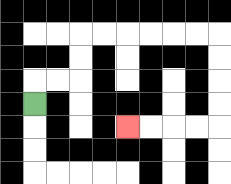{'start': '[1, 4]', 'end': '[5, 5]', 'path_directions': 'U,R,R,U,U,R,R,R,R,R,R,D,D,D,D,L,L,L,L', 'path_coordinates': '[[1, 4], [1, 3], [2, 3], [3, 3], [3, 2], [3, 1], [4, 1], [5, 1], [6, 1], [7, 1], [8, 1], [9, 1], [9, 2], [9, 3], [9, 4], [9, 5], [8, 5], [7, 5], [6, 5], [5, 5]]'}